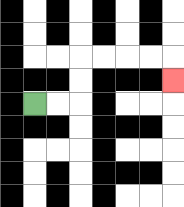{'start': '[1, 4]', 'end': '[7, 3]', 'path_directions': 'R,R,U,U,R,R,R,R,D', 'path_coordinates': '[[1, 4], [2, 4], [3, 4], [3, 3], [3, 2], [4, 2], [5, 2], [6, 2], [7, 2], [7, 3]]'}